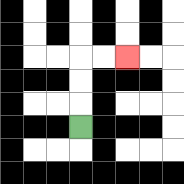{'start': '[3, 5]', 'end': '[5, 2]', 'path_directions': 'U,U,U,R,R', 'path_coordinates': '[[3, 5], [3, 4], [3, 3], [3, 2], [4, 2], [5, 2]]'}